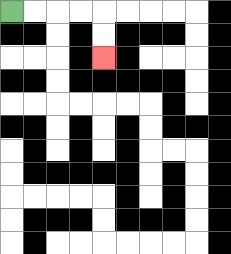{'start': '[0, 0]', 'end': '[4, 2]', 'path_directions': 'R,R,R,R,D,D', 'path_coordinates': '[[0, 0], [1, 0], [2, 0], [3, 0], [4, 0], [4, 1], [4, 2]]'}